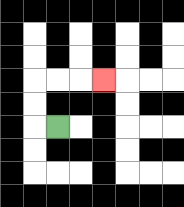{'start': '[2, 5]', 'end': '[4, 3]', 'path_directions': 'L,U,U,R,R,R', 'path_coordinates': '[[2, 5], [1, 5], [1, 4], [1, 3], [2, 3], [3, 3], [4, 3]]'}